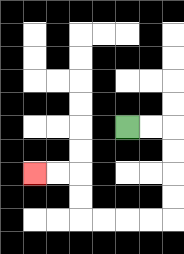{'start': '[5, 5]', 'end': '[1, 7]', 'path_directions': 'R,R,D,D,D,D,L,L,L,L,U,U,L,L', 'path_coordinates': '[[5, 5], [6, 5], [7, 5], [7, 6], [7, 7], [7, 8], [7, 9], [6, 9], [5, 9], [4, 9], [3, 9], [3, 8], [3, 7], [2, 7], [1, 7]]'}